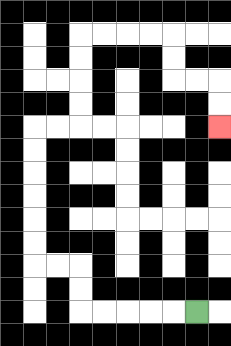{'start': '[8, 13]', 'end': '[9, 5]', 'path_directions': 'L,L,L,L,L,U,U,L,L,U,U,U,U,U,U,R,R,U,U,U,U,R,R,R,R,D,D,R,R,D,D', 'path_coordinates': '[[8, 13], [7, 13], [6, 13], [5, 13], [4, 13], [3, 13], [3, 12], [3, 11], [2, 11], [1, 11], [1, 10], [1, 9], [1, 8], [1, 7], [1, 6], [1, 5], [2, 5], [3, 5], [3, 4], [3, 3], [3, 2], [3, 1], [4, 1], [5, 1], [6, 1], [7, 1], [7, 2], [7, 3], [8, 3], [9, 3], [9, 4], [9, 5]]'}